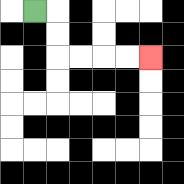{'start': '[1, 0]', 'end': '[6, 2]', 'path_directions': 'R,D,D,R,R,R,R', 'path_coordinates': '[[1, 0], [2, 0], [2, 1], [2, 2], [3, 2], [4, 2], [5, 2], [6, 2]]'}